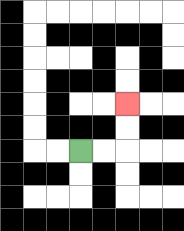{'start': '[3, 6]', 'end': '[5, 4]', 'path_directions': 'R,R,U,U', 'path_coordinates': '[[3, 6], [4, 6], [5, 6], [5, 5], [5, 4]]'}